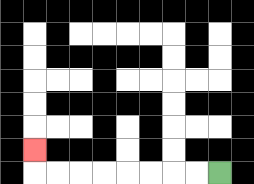{'start': '[9, 7]', 'end': '[1, 6]', 'path_directions': 'L,L,L,L,L,L,L,L,U', 'path_coordinates': '[[9, 7], [8, 7], [7, 7], [6, 7], [5, 7], [4, 7], [3, 7], [2, 7], [1, 7], [1, 6]]'}